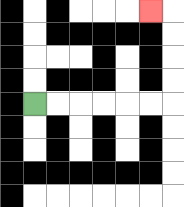{'start': '[1, 4]', 'end': '[6, 0]', 'path_directions': 'R,R,R,R,R,R,U,U,U,U,L', 'path_coordinates': '[[1, 4], [2, 4], [3, 4], [4, 4], [5, 4], [6, 4], [7, 4], [7, 3], [7, 2], [7, 1], [7, 0], [6, 0]]'}